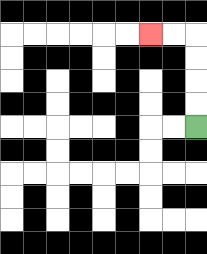{'start': '[8, 5]', 'end': '[6, 1]', 'path_directions': 'U,U,U,U,L,L', 'path_coordinates': '[[8, 5], [8, 4], [8, 3], [8, 2], [8, 1], [7, 1], [6, 1]]'}